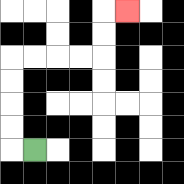{'start': '[1, 6]', 'end': '[5, 0]', 'path_directions': 'L,U,U,U,U,R,R,R,R,U,U,R', 'path_coordinates': '[[1, 6], [0, 6], [0, 5], [0, 4], [0, 3], [0, 2], [1, 2], [2, 2], [3, 2], [4, 2], [4, 1], [4, 0], [5, 0]]'}